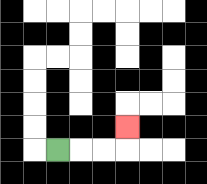{'start': '[2, 6]', 'end': '[5, 5]', 'path_directions': 'R,R,R,U', 'path_coordinates': '[[2, 6], [3, 6], [4, 6], [5, 6], [5, 5]]'}